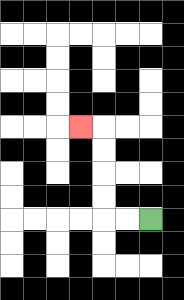{'start': '[6, 9]', 'end': '[3, 5]', 'path_directions': 'L,L,U,U,U,U,L', 'path_coordinates': '[[6, 9], [5, 9], [4, 9], [4, 8], [4, 7], [4, 6], [4, 5], [3, 5]]'}